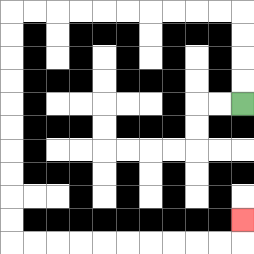{'start': '[10, 4]', 'end': '[10, 9]', 'path_directions': 'U,U,U,U,L,L,L,L,L,L,L,L,L,L,D,D,D,D,D,D,D,D,D,D,R,R,R,R,R,R,R,R,R,R,U', 'path_coordinates': '[[10, 4], [10, 3], [10, 2], [10, 1], [10, 0], [9, 0], [8, 0], [7, 0], [6, 0], [5, 0], [4, 0], [3, 0], [2, 0], [1, 0], [0, 0], [0, 1], [0, 2], [0, 3], [0, 4], [0, 5], [0, 6], [0, 7], [0, 8], [0, 9], [0, 10], [1, 10], [2, 10], [3, 10], [4, 10], [5, 10], [6, 10], [7, 10], [8, 10], [9, 10], [10, 10], [10, 9]]'}